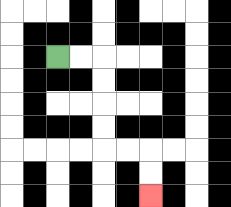{'start': '[2, 2]', 'end': '[6, 8]', 'path_directions': 'R,R,D,D,D,D,R,R,D,D', 'path_coordinates': '[[2, 2], [3, 2], [4, 2], [4, 3], [4, 4], [4, 5], [4, 6], [5, 6], [6, 6], [6, 7], [6, 8]]'}